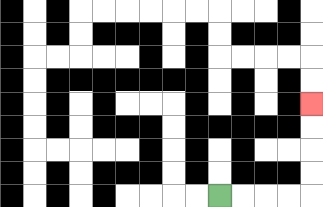{'start': '[9, 8]', 'end': '[13, 4]', 'path_directions': 'R,R,R,R,U,U,U,U', 'path_coordinates': '[[9, 8], [10, 8], [11, 8], [12, 8], [13, 8], [13, 7], [13, 6], [13, 5], [13, 4]]'}